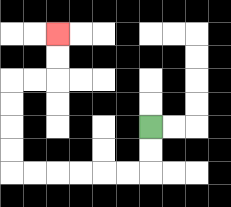{'start': '[6, 5]', 'end': '[2, 1]', 'path_directions': 'D,D,L,L,L,L,L,L,U,U,U,U,R,R,U,U', 'path_coordinates': '[[6, 5], [6, 6], [6, 7], [5, 7], [4, 7], [3, 7], [2, 7], [1, 7], [0, 7], [0, 6], [0, 5], [0, 4], [0, 3], [1, 3], [2, 3], [2, 2], [2, 1]]'}